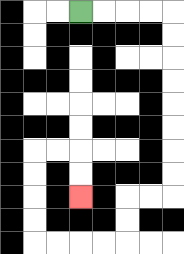{'start': '[3, 0]', 'end': '[3, 8]', 'path_directions': 'R,R,R,R,D,D,D,D,D,D,D,D,L,L,D,D,L,L,L,L,U,U,U,U,R,R,D,D', 'path_coordinates': '[[3, 0], [4, 0], [5, 0], [6, 0], [7, 0], [7, 1], [7, 2], [7, 3], [7, 4], [7, 5], [7, 6], [7, 7], [7, 8], [6, 8], [5, 8], [5, 9], [5, 10], [4, 10], [3, 10], [2, 10], [1, 10], [1, 9], [1, 8], [1, 7], [1, 6], [2, 6], [3, 6], [3, 7], [3, 8]]'}